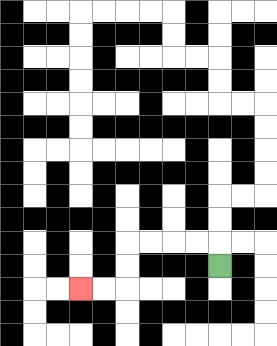{'start': '[9, 11]', 'end': '[3, 12]', 'path_directions': 'U,L,L,L,L,D,D,L,L', 'path_coordinates': '[[9, 11], [9, 10], [8, 10], [7, 10], [6, 10], [5, 10], [5, 11], [5, 12], [4, 12], [3, 12]]'}